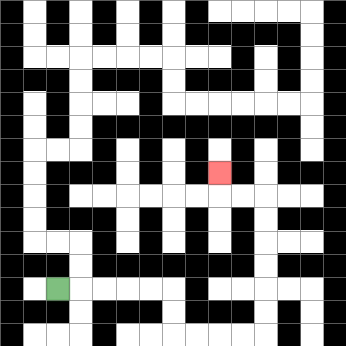{'start': '[2, 12]', 'end': '[9, 7]', 'path_directions': 'R,R,R,R,R,D,D,R,R,R,R,U,U,U,U,U,U,L,L,U', 'path_coordinates': '[[2, 12], [3, 12], [4, 12], [5, 12], [6, 12], [7, 12], [7, 13], [7, 14], [8, 14], [9, 14], [10, 14], [11, 14], [11, 13], [11, 12], [11, 11], [11, 10], [11, 9], [11, 8], [10, 8], [9, 8], [9, 7]]'}